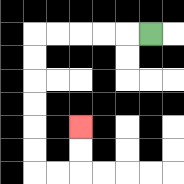{'start': '[6, 1]', 'end': '[3, 5]', 'path_directions': 'L,L,L,L,L,D,D,D,D,D,D,R,R,U,U', 'path_coordinates': '[[6, 1], [5, 1], [4, 1], [3, 1], [2, 1], [1, 1], [1, 2], [1, 3], [1, 4], [1, 5], [1, 6], [1, 7], [2, 7], [3, 7], [3, 6], [3, 5]]'}